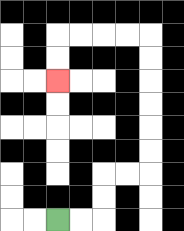{'start': '[2, 9]', 'end': '[2, 3]', 'path_directions': 'R,R,U,U,R,R,U,U,U,U,U,U,L,L,L,L,D,D', 'path_coordinates': '[[2, 9], [3, 9], [4, 9], [4, 8], [4, 7], [5, 7], [6, 7], [6, 6], [6, 5], [6, 4], [6, 3], [6, 2], [6, 1], [5, 1], [4, 1], [3, 1], [2, 1], [2, 2], [2, 3]]'}